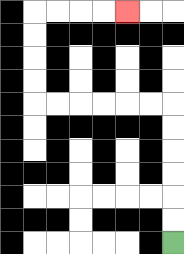{'start': '[7, 10]', 'end': '[5, 0]', 'path_directions': 'U,U,U,U,U,U,L,L,L,L,L,L,U,U,U,U,R,R,R,R', 'path_coordinates': '[[7, 10], [7, 9], [7, 8], [7, 7], [7, 6], [7, 5], [7, 4], [6, 4], [5, 4], [4, 4], [3, 4], [2, 4], [1, 4], [1, 3], [1, 2], [1, 1], [1, 0], [2, 0], [3, 0], [4, 0], [5, 0]]'}